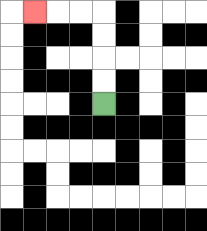{'start': '[4, 4]', 'end': '[1, 0]', 'path_directions': 'U,U,U,U,L,L,L', 'path_coordinates': '[[4, 4], [4, 3], [4, 2], [4, 1], [4, 0], [3, 0], [2, 0], [1, 0]]'}